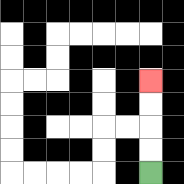{'start': '[6, 7]', 'end': '[6, 3]', 'path_directions': 'U,U,U,U', 'path_coordinates': '[[6, 7], [6, 6], [6, 5], [6, 4], [6, 3]]'}